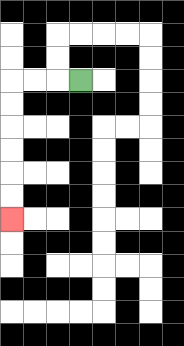{'start': '[3, 3]', 'end': '[0, 9]', 'path_directions': 'L,L,L,D,D,D,D,D,D', 'path_coordinates': '[[3, 3], [2, 3], [1, 3], [0, 3], [0, 4], [0, 5], [0, 6], [0, 7], [0, 8], [0, 9]]'}